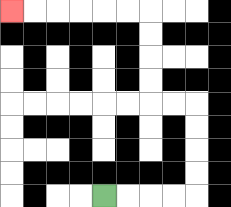{'start': '[4, 8]', 'end': '[0, 0]', 'path_directions': 'R,R,R,R,U,U,U,U,L,L,U,U,U,U,L,L,L,L,L,L', 'path_coordinates': '[[4, 8], [5, 8], [6, 8], [7, 8], [8, 8], [8, 7], [8, 6], [8, 5], [8, 4], [7, 4], [6, 4], [6, 3], [6, 2], [6, 1], [6, 0], [5, 0], [4, 0], [3, 0], [2, 0], [1, 0], [0, 0]]'}